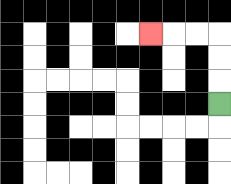{'start': '[9, 4]', 'end': '[6, 1]', 'path_directions': 'U,U,U,L,L,L', 'path_coordinates': '[[9, 4], [9, 3], [9, 2], [9, 1], [8, 1], [7, 1], [6, 1]]'}